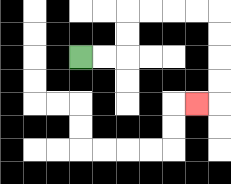{'start': '[3, 2]', 'end': '[8, 4]', 'path_directions': 'R,R,U,U,R,R,R,R,D,D,D,D,L', 'path_coordinates': '[[3, 2], [4, 2], [5, 2], [5, 1], [5, 0], [6, 0], [7, 0], [8, 0], [9, 0], [9, 1], [9, 2], [9, 3], [9, 4], [8, 4]]'}